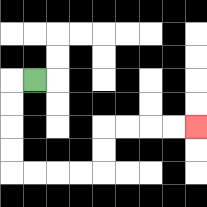{'start': '[1, 3]', 'end': '[8, 5]', 'path_directions': 'L,D,D,D,D,R,R,R,R,U,U,R,R,R,R', 'path_coordinates': '[[1, 3], [0, 3], [0, 4], [0, 5], [0, 6], [0, 7], [1, 7], [2, 7], [3, 7], [4, 7], [4, 6], [4, 5], [5, 5], [6, 5], [7, 5], [8, 5]]'}